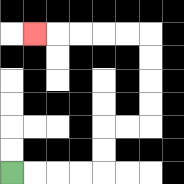{'start': '[0, 7]', 'end': '[1, 1]', 'path_directions': 'R,R,R,R,U,U,R,R,U,U,U,U,L,L,L,L,L', 'path_coordinates': '[[0, 7], [1, 7], [2, 7], [3, 7], [4, 7], [4, 6], [4, 5], [5, 5], [6, 5], [6, 4], [6, 3], [6, 2], [6, 1], [5, 1], [4, 1], [3, 1], [2, 1], [1, 1]]'}